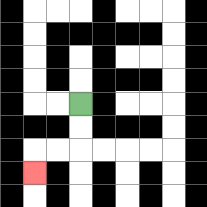{'start': '[3, 4]', 'end': '[1, 7]', 'path_directions': 'D,D,L,L,D', 'path_coordinates': '[[3, 4], [3, 5], [3, 6], [2, 6], [1, 6], [1, 7]]'}